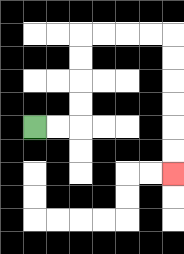{'start': '[1, 5]', 'end': '[7, 7]', 'path_directions': 'R,R,U,U,U,U,R,R,R,R,D,D,D,D,D,D', 'path_coordinates': '[[1, 5], [2, 5], [3, 5], [3, 4], [3, 3], [3, 2], [3, 1], [4, 1], [5, 1], [6, 1], [7, 1], [7, 2], [7, 3], [7, 4], [7, 5], [7, 6], [7, 7]]'}